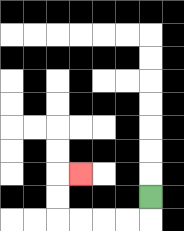{'start': '[6, 8]', 'end': '[3, 7]', 'path_directions': 'D,L,L,L,L,U,U,R', 'path_coordinates': '[[6, 8], [6, 9], [5, 9], [4, 9], [3, 9], [2, 9], [2, 8], [2, 7], [3, 7]]'}